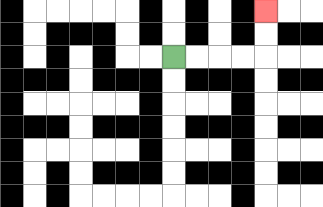{'start': '[7, 2]', 'end': '[11, 0]', 'path_directions': 'R,R,R,R,U,U', 'path_coordinates': '[[7, 2], [8, 2], [9, 2], [10, 2], [11, 2], [11, 1], [11, 0]]'}